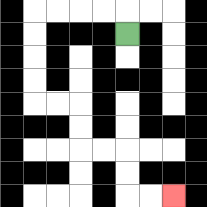{'start': '[5, 1]', 'end': '[7, 8]', 'path_directions': 'U,L,L,L,L,D,D,D,D,R,R,D,D,R,R,D,D,R,R', 'path_coordinates': '[[5, 1], [5, 0], [4, 0], [3, 0], [2, 0], [1, 0], [1, 1], [1, 2], [1, 3], [1, 4], [2, 4], [3, 4], [3, 5], [3, 6], [4, 6], [5, 6], [5, 7], [5, 8], [6, 8], [7, 8]]'}